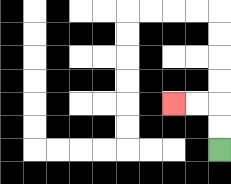{'start': '[9, 6]', 'end': '[7, 4]', 'path_directions': 'U,U,L,L', 'path_coordinates': '[[9, 6], [9, 5], [9, 4], [8, 4], [7, 4]]'}